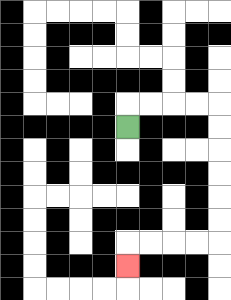{'start': '[5, 5]', 'end': '[5, 11]', 'path_directions': 'U,R,R,R,R,D,D,D,D,D,D,L,L,L,L,D', 'path_coordinates': '[[5, 5], [5, 4], [6, 4], [7, 4], [8, 4], [9, 4], [9, 5], [9, 6], [9, 7], [9, 8], [9, 9], [9, 10], [8, 10], [7, 10], [6, 10], [5, 10], [5, 11]]'}